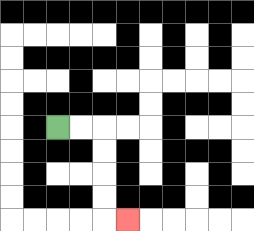{'start': '[2, 5]', 'end': '[5, 9]', 'path_directions': 'R,R,D,D,D,D,R', 'path_coordinates': '[[2, 5], [3, 5], [4, 5], [4, 6], [4, 7], [4, 8], [4, 9], [5, 9]]'}